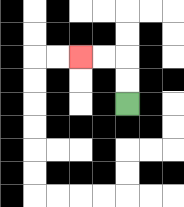{'start': '[5, 4]', 'end': '[3, 2]', 'path_directions': 'U,U,L,L', 'path_coordinates': '[[5, 4], [5, 3], [5, 2], [4, 2], [3, 2]]'}